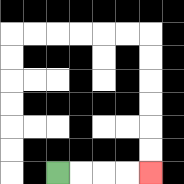{'start': '[2, 7]', 'end': '[6, 7]', 'path_directions': 'R,R,R,R', 'path_coordinates': '[[2, 7], [3, 7], [4, 7], [5, 7], [6, 7]]'}